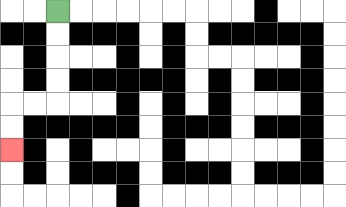{'start': '[2, 0]', 'end': '[0, 6]', 'path_directions': 'D,D,D,D,L,L,D,D', 'path_coordinates': '[[2, 0], [2, 1], [2, 2], [2, 3], [2, 4], [1, 4], [0, 4], [0, 5], [0, 6]]'}